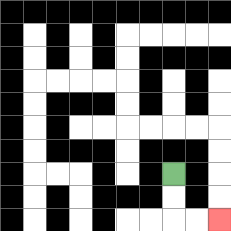{'start': '[7, 7]', 'end': '[9, 9]', 'path_directions': 'D,D,R,R', 'path_coordinates': '[[7, 7], [7, 8], [7, 9], [8, 9], [9, 9]]'}